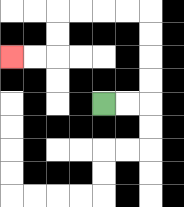{'start': '[4, 4]', 'end': '[0, 2]', 'path_directions': 'R,R,U,U,U,U,L,L,L,L,D,D,L,L', 'path_coordinates': '[[4, 4], [5, 4], [6, 4], [6, 3], [6, 2], [6, 1], [6, 0], [5, 0], [4, 0], [3, 0], [2, 0], [2, 1], [2, 2], [1, 2], [0, 2]]'}